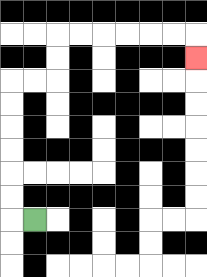{'start': '[1, 9]', 'end': '[8, 2]', 'path_directions': 'L,U,U,U,U,U,U,R,R,U,U,R,R,R,R,R,R,D', 'path_coordinates': '[[1, 9], [0, 9], [0, 8], [0, 7], [0, 6], [0, 5], [0, 4], [0, 3], [1, 3], [2, 3], [2, 2], [2, 1], [3, 1], [4, 1], [5, 1], [6, 1], [7, 1], [8, 1], [8, 2]]'}